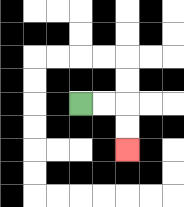{'start': '[3, 4]', 'end': '[5, 6]', 'path_directions': 'R,R,D,D', 'path_coordinates': '[[3, 4], [4, 4], [5, 4], [5, 5], [5, 6]]'}